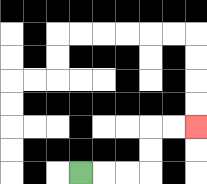{'start': '[3, 7]', 'end': '[8, 5]', 'path_directions': 'R,R,R,U,U,R,R', 'path_coordinates': '[[3, 7], [4, 7], [5, 7], [6, 7], [6, 6], [6, 5], [7, 5], [8, 5]]'}